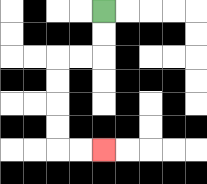{'start': '[4, 0]', 'end': '[4, 6]', 'path_directions': 'D,D,L,L,D,D,D,D,R,R', 'path_coordinates': '[[4, 0], [4, 1], [4, 2], [3, 2], [2, 2], [2, 3], [2, 4], [2, 5], [2, 6], [3, 6], [4, 6]]'}